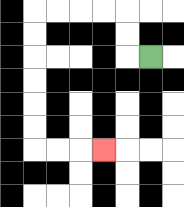{'start': '[6, 2]', 'end': '[4, 6]', 'path_directions': 'L,U,U,L,L,L,L,D,D,D,D,D,D,R,R,R', 'path_coordinates': '[[6, 2], [5, 2], [5, 1], [5, 0], [4, 0], [3, 0], [2, 0], [1, 0], [1, 1], [1, 2], [1, 3], [1, 4], [1, 5], [1, 6], [2, 6], [3, 6], [4, 6]]'}